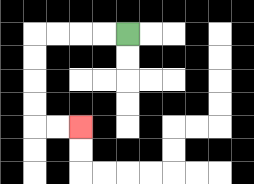{'start': '[5, 1]', 'end': '[3, 5]', 'path_directions': 'L,L,L,L,D,D,D,D,R,R', 'path_coordinates': '[[5, 1], [4, 1], [3, 1], [2, 1], [1, 1], [1, 2], [1, 3], [1, 4], [1, 5], [2, 5], [3, 5]]'}